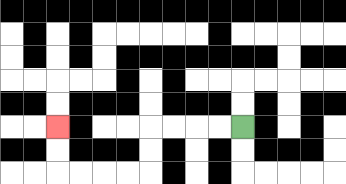{'start': '[10, 5]', 'end': '[2, 5]', 'path_directions': 'L,L,L,L,D,D,L,L,L,L,U,U', 'path_coordinates': '[[10, 5], [9, 5], [8, 5], [7, 5], [6, 5], [6, 6], [6, 7], [5, 7], [4, 7], [3, 7], [2, 7], [2, 6], [2, 5]]'}